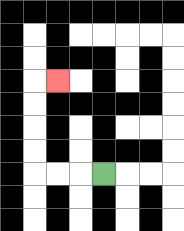{'start': '[4, 7]', 'end': '[2, 3]', 'path_directions': 'L,L,L,U,U,U,U,R', 'path_coordinates': '[[4, 7], [3, 7], [2, 7], [1, 7], [1, 6], [1, 5], [1, 4], [1, 3], [2, 3]]'}